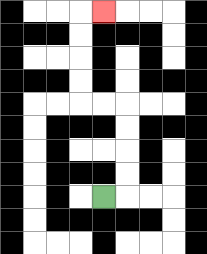{'start': '[4, 8]', 'end': '[4, 0]', 'path_directions': 'R,U,U,U,U,L,L,U,U,U,U,R', 'path_coordinates': '[[4, 8], [5, 8], [5, 7], [5, 6], [5, 5], [5, 4], [4, 4], [3, 4], [3, 3], [3, 2], [3, 1], [3, 0], [4, 0]]'}